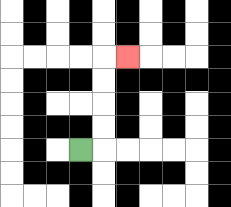{'start': '[3, 6]', 'end': '[5, 2]', 'path_directions': 'R,U,U,U,U,R', 'path_coordinates': '[[3, 6], [4, 6], [4, 5], [4, 4], [4, 3], [4, 2], [5, 2]]'}